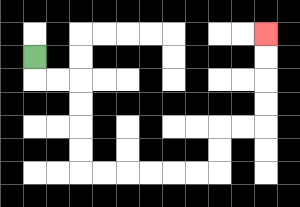{'start': '[1, 2]', 'end': '[11, 1]', 'path_directions': 'D,R,R,D,D,D,D,R,R,R,R,R,R,U,U,R,R,U,U,U,U', 'path_coordinates': '[[1, 2], [1, 3], [2, 3], [3, 3], [3, 4], [3, 5], [3, 6], [3, 7], [4, 7], [5, 7], [6, 7], [7, 7], [8, 7], [9, 7], [9, 6], [9, 5], [10, 5], [11, 5], [11, 4], [11, 3], [11, 2], [11, 1]]'}